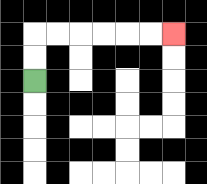{'start': '[1, 3]', 'end': '[7, 1]', 'path_directions': 'U,U,R,R,R,R,R,R', 'path_coordinates': '[[1, 3], [1, 2], [1, 1], [2, 1], [3, 1], [4, 1], [5, 1], [6, 1], [7, 1]]'}